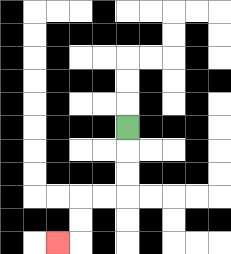{'start': '[5, 5]', 'end': '[2, 10]', 'path_directions': 'D,D,D,L,L,D,D,L', 'path_coordinates': '[[5, 5], [5, 6], [5, 7], [5, 8], [4, 8], [3, 8], [3, 9], [3, 10], [2, 10]]'}